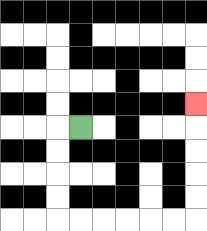{'start': '[3, 5]', 'end': '[8, 4]', 'path_directions': 'L,D,D,D,D,R,R,R,R,R,R,U,U,U,U,U', 'path_coordinates': '[[3, 5], [2, 5], [2, 6], [2, 7], [2, 8], [2, 9], [3, 9], [4, 9], [5, 9], [6, 9], [7, 9], [8, 9], [8, 8], [8, 7], [8, 6], [8, 5], [8, 4]]'}